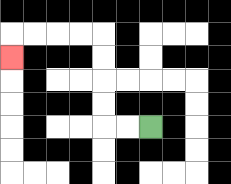{'start': '[6, 5]', 'end': '[0, 2]', 'path_directions': 'L,L,U,U,U,U,L,L,L,L,D', 'path_coordinates': '[[6, 5], [5, 5], [4, 5], [4, 4], [4, 3], [4, 2], [4, 1], [3, 1], [2, 1], [1, 1], [0, 1], [0, 2]]'}